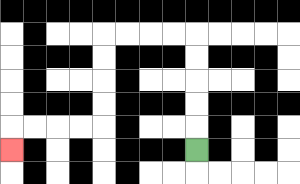{'start': '[8, 6]', 'end': '[0, 6]', 'path_directions': 'U,U,U,U,U,L,L,L,L,D,D,D,D,L,L,L,L,D', 'path_coordinates': '[[8, 6], [8, 5], [8, 4], [8, 3], [8, 2], [8, 1], [7, 1], [6, 1], [5, 1], [4, 1], [4, 2], [4, 3], [4, 4], [4, 5], [3, 5], [2, 5], [1, 5], [0, 5], [0, 6]]'}